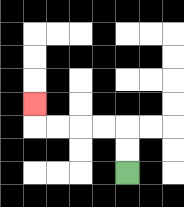{'start': '[5, 7]', 'end': '[1, 4]', 'path_directions': 'U,U,L,L,L,L,U', 'path_coordinates': '[[5, 7], [5, 6], [5, 5], [4, 5], [3, 5], [2, 5], [1, 5], [1, 4]]'}